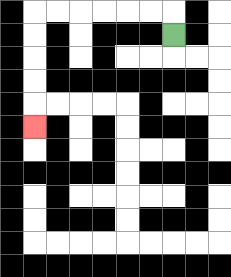{'start': '[7, 1]', 'end': '[1, 5]', 'path_directions': 'U,L,L,L,L,L,L,D,D,D,D,D', 'path_coordinates': '[[7, 1], [7, 0], [6, 0], [5, 0], [4, 0], [3, 0], [2, 0], [1, 0], [1, 1], [1, 2], [1, 3], [1, 4], [1, 5]]'}